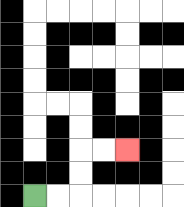{'start': '[1, 8]', 'end': '[5, 6]', 'path_directions': 'R,R,U,U,R,R', 'path_coordinates': '[[1, 8], [2, 8], [3, 8], [3, 7], [3, 6], [4, 6], [5, 6]]'}